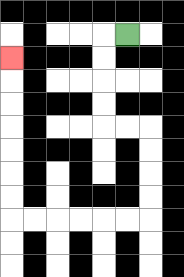{'start': '[5, 1]', 'end': '[0, 2]', 'path_directions': 'L,D,D,D,D,R,R,D,D,D,D,L,L,L,L,L,L,U,U,U,U,U,U,U', 'path_coordinates': '[[5, 1], [4, 1], [4, 2], [4, 3], [4, 4], [4, 5], [5, 5], [6, 5], [6, 6], [6, 7], [6, 8], [6, 9], [5, 9], [4, 9], [3, 9], [2, 9], [1, 9], [0, 9], [0, 8], [0, 7], [0, 6], [0, 5], [0, 4], [0, 3], [0, 2]]'}